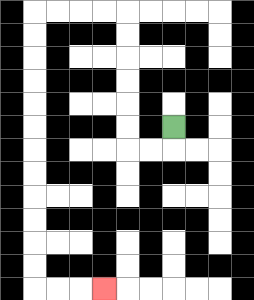{'start': '[7, 5]', 'end': '[4, 12]', 'path_directions': 'D,L,L,U,U,U,U,U,U,L,L,L,L,D,D,D,D,D,D,D,D,D,D,D,D,R,R,R', 'path_coordinates': '[[7, 5], [7, 6], [6, 6], [5, 6], [5, 5], [5, 4], [5, 3], [5, 2], [5, 1], [5, 0], [4, 0], [3, 0], [2, 0], [1, 0], [1, 1], [1, 2], [1, 3], [1, 4], [1, 5], [1, 6], [1, 7], [1, 8], [1, 9], [1, 10], [1, 11], [1, 12], [2, 12], [3, 12], [4, 12]]'}